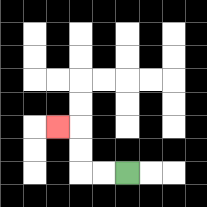{'start': '[5, 7]', 'end': '[2, 5]', 'path_directions': 'L,L,U,U,L', 'path_coordinates': '[[5, 7], [4, 7], [3, 7], [3, 6], [3, 5], [2, 5]]'}